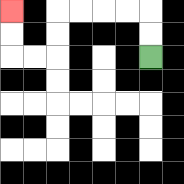{'start': '[6, 2]', 'end': '[0, 0]', 'path_directions': 'U,U,L,L,L,L,D,D,L,L,U,U', 'path_coordinates': '[[6, 2], [6, 1], [6, 0], [5, 0], [4, 0], [3, 0], [2, 0], [2, 1], [2, 2], [1, 2], [0, 2], [0, 1], [0, 0]]'}